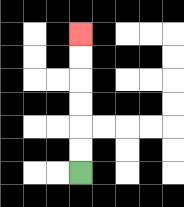{'start': '[3, 7]', 'end': '[3, 1]', 'path_directions': 'U,U,U,U,U,U', 'path_coordinates': '[[3, 7], [3, 6], [3, 5], [3, 4], [3, 3], [3, 2], [3, 1]]'}